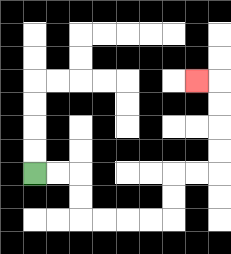{'start': '[1, 7]', 'end': '[8, 3]', 'path_directions': 'R,R,D,D,R,R,R,R,U,U,R,R,U,U,U,U,L', 'path_coordinates': '[[1, 7], [2, 7], [3, 7], [3, 8], [3, 9], [4, 9], [5, 9], [6, 9], [7, 9], [7, 8], [7, 7], [8, 7], [9, 7], [9, 6], [9, 5], [9, 4], [9, 3], [8, 3]]'}